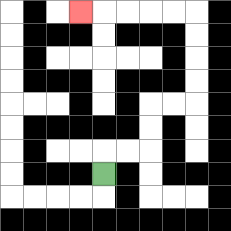{'start': '[4, 7]', 'end': '[3, 0]', 'path_directions': 'U,R,R,U,U,R,R,U,U,U,U,L,L,L,L,L', 'path_coordinates': '[[4, 7], [4, 6], [5, 6], [6, 6], [6, 5], [6, 4], [7, 4], [8, 4], [8, 3], [8, 2], [8, 1], [8, 0], [7, 0], [6, 0], [5, 0], [4, 0], [3, 0]]'}